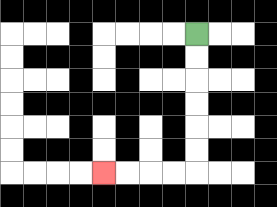{'start': '[8, 1]', 'end': '[4, 7]', 'path_directions': 'D,D,D,D,D,D,L,L,L,L', 'path_coordinates': '[[8, 1], [8, 2], [8, 3], [8, 4], [8, 5], [8, 6], [8, 7], [7, 7], [6, 7], [5, 7], [4, 7]]'}